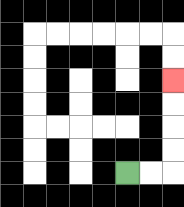{'start': '[5, 7]', 'end': '[7, 3]', 'path_directions': 'R,R,U,U,U,U', 'path_coordinates': '[[5, 7], [6, 7], [7, 7], [7, 6], [7, 5], [7, 4], [7, 3]]'}